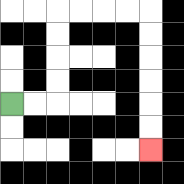{'start': '[0, 4]', 'end': '[6, 6]', 'path_directions': 'R,R,U,U,U,U,R,R,R,R,D,D,D,D,D,D', 'path_coordinates': '[[0, 4], [1, 4], [2, 4], [2, 3], [2, 2], [2, 1], [2, 0], [3, 0], [4, 0], [5, 0], [6, 0], [6, 1], [6, 2], [6, 3], [6, 4], [6, 5], [6, 6]]'}